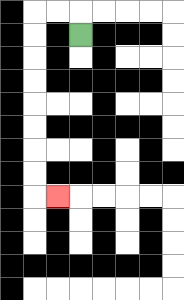{'start': '[3, 1]', 'end': '[2, 8]', 'path_directions': 'U,L,L,D,D,D,D,D,D,D,D,R', 'path_coordinates': '[[3, 1], [3, 0], [2, 0], [1, 0], [1, 1], [1, 2], [1, 3], [1, 4], [1, 5], [1, 6], [1, 7], [1, 8], [2, 8]]'}